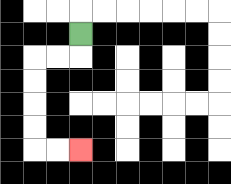{'start': '[3, 1]', 'end': '[3, 6]', 'path_directions': 'D,L,L,D,D,D,D,R,R', 'path_coordinates': '[[3, 1], [3, 2], [2, 2], [1, 2], [1, 3], [1, 4], [1, 5], [1, 6], [2, 6], [3, 6]]'}